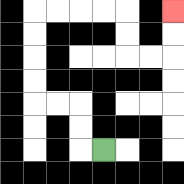{'start': '[4, 6]', 'end': '[7, 0]', 'path_directions': 'L,U,U,L,L,U,U,U,U,R,R,R,R,D,D,R,R,U,U', 'path_coordinates': '[[4, 6], [3, 6], [3, 5], [3, 4], [2, 4], [1, 4], [1, 3], [1, 2], [1, 1], [1, 0], [2, 0], [3, 0], [4, 0], [5, 0], [5, 1], [5, 2], [6, 2], [7, 2], [7, 1], [7, 0]]'}